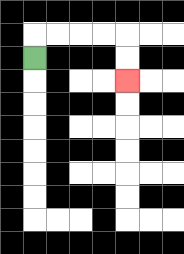{'start': '[1, 2]', 'end': '[5, 3]', 'path_directions': 'U,R,R,R,R,D,D', 'path_coordinates': '[[1, 2], [1, 1], [2, 1], [3, 1], [4, 1], [5, 1], [5, 2], [5, 3]]'}